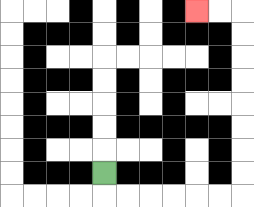{'start': '[4, 7]', 'end': '[8, 0]', 'path_directions': 'D,R,R,R,R,R,R,U,U,U,U,U,U,U,U,L,L', 'path_coordinates': '[[4, 7], [4, 8], [5, 8], [6, 8], [7, 8], [8, 8], [9, 8], [10, 8], [10, 7], [10, 6], [10, 5], [10, 4], [10, 3], [10, 2], [10, 1], [10, 0], [9, 0], [8, 0]]'}